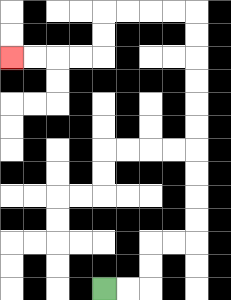{'start': '[4, 12]', 'end': '[0, 2]', 'path_directions': 'R,R,U,U,R,R,U,U,U,U,U,U,U,U,U,U,L,L,L,L,D,D,L,L,L,L', 'path_coordinates': '[[4, 12], [5, 12], [6, 12], [6, 11], [6, 10], [7, 10], [8, 10], [8, 9], [8, 8], [8, 7], [8, 6], [8, 5], [8, 4], [8, 3], [8, 2], [8, 1], [8, 0], [7, 0], [6, 0], [5, 0], [4, 0], [4, 1], [4, 2], [3, 2], [2, 2], [1, 2], [0, 2]]'}